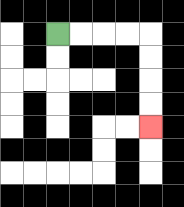{'start': '[2, 1]', 'end': '[6, 5]', 'path_directions': 'R,R,R,R,D,D,D,D', 'path_coordinates': '[[2, 1], [3, 1], [4, 1], [5, 1], [6, 1], [6, 2], [6, 3], [6, 4], [6, 5]]'}